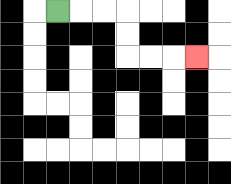{'start': '[2, 0]', 'end': '[8, 2]', 'path_directions': 'R,R,R,D,D,R,R,R', 'path_coordinates': '[[2, 0], [3, 0], [4, 0], [5, 0], [5, 1], [5, 2], [6, 2], [7, 2], [8, 2]]'}